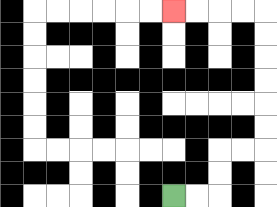{'start': '[7, 8]', 'end': '[7, 0]', 'path_directions': 'R,R,U,U,R,R,U,U,U,U,U,U,L,L,L,L', 'path_coordinates': '[[7, 8], [8, 8], [9, 8], [9, 7], [9, 6], [10, 6], [11, 6], [11, 5], [11, 4], [11, 3], [11, 2], [11, 1], [11, 0], [10, 0], [9, 0], [8, 0], [7, 0]]'}